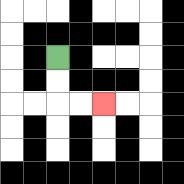{'start': '[2, 2]', 'end': '[4, 4]', 'path_directions': 'D,D,R,R', 'path_coordinates': '[[2, 2], [2, 3], [2, 4], [3, 4], [4, 4]]'}